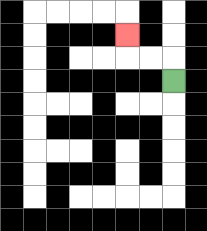{'start': '[7, 3]', 'end': '[5, 1]', 'path_directions': 'U,L,L,U', 'path_coordinates': '[[7, 3], [7, 2], [6, 2], [5, 2], [5, 1]]'}